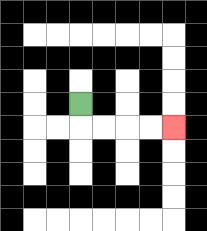{'start': '[3, 4]', 'end': '[7, 5]', 'path_directions': 'D,R,R,R,R', 'path_coordinates': '[[3, 4], [3, 5], [4, 5], [5, 5], [6, 5], [7, 5]]'}